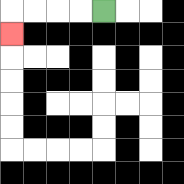{'start': '[4, 0]', 'end': '[0, 1]', 'path_directions': 'L,L,L,L,D', 'path_coordinates': '[[4, 0], [3, 0], [2, 0], [1, 0], [0, 0], [0, 1]]'}